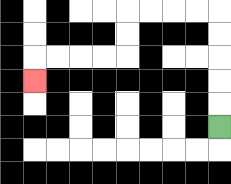{'start': '[9, 5]', 'end': '[1, 3]', 'path_directions': 'U,U,U,U,U,L,L,L,L,D,D,L,L,L,L,D', 'path_coordinates': '[[9, 5], [9, 4], [9, 3], [9, 2], [9, 1], [9, 0], [8, 0], [7, 0], [6, 0], [5, 0], [5, 1], [5, 2], [4, 2], [3, 2], [2, 2], [1, 2], [1, 3]]'}